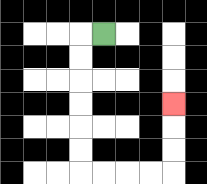{'start': '[4, 1]', 'end': '[7, 4]', 'path_directions': 'L,D,D,D,D,D,D,R,R,R,R,U,U,U', 'path_coordinates': '[[4, 1], [3, 1], [3, 2], [3, 3], [3, 4], [3, 5], [3, 6], [3, 7], [4, 7], [5, 7], [6, 7], [7, 7], [7, 6], [7, 5], [7, 4]]'}